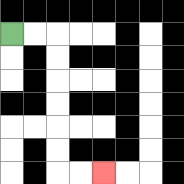{'start': '[0, 1]', 'end': '[4, 7]', 'path_directions': 'R,R,D,D,D,D,D,D,R,R', 'path_coordinates': '[[0, 1], [1, 1], [2, 1], [2, 2], [2, 3], [2, 4], [2, 5], [2, 6], [2, 7], [3, 7], [4, 7]]'}